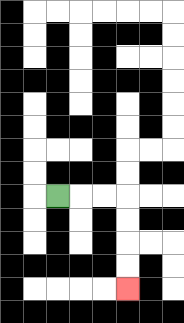{'start': '[2, 8]', 'end': '[5, 12]', 'path_directions': 'R,R,R,D,D,D,D', 'path_coordinates': '[[2, 8], [3, 8], [4, 8], [5, 8], [5, 9], [5, 10], [5, 11], [5, 12]]'}